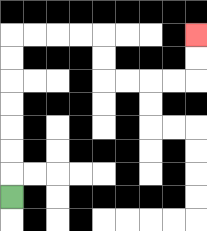{'start': '[0, 8]', 'end': '[8, 1]', 'path_directions': 'U,U,U,U,U,U,U,R,R,R,R,D,D,R,R,R,R,U,U', 'path_coordinates': '[[0, 8], [0, 7], [0, 6], [0, 5], [0, 4], [0, 3], [0, 2], [0, 1], [1, 1], [2, 1], [3, 1], [4, 1], [4, 2], [4, 3], [5, 3], [6, 3], [7, 3], [8, 3], [8, 2], [8, 1]]'}